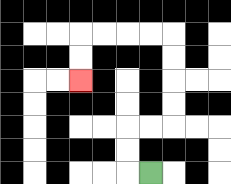{'start': '[6, 7]', 'end': '[3, 3]', 'path_directions': 'L,U,U,R,R,U,U,U,U,L,L,L,L,D,D', 'path_coordinates': '[[6, 7], [5, 7], [5, 6], [5, 5], [6, 5], [7, 5], [7, 4], [7, 3], [7, 2], [7, 1], [6, 1], [5, 1], [4, 1], [3, 1], [3, 2], [3, 3]]'}